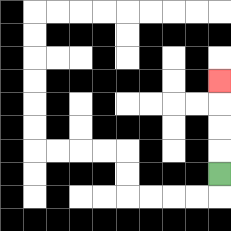{'start': '[9, 7]', 'end': '[9, 3]', 'path_directions': 'U,U,U,U', 'path_coordinates': '[[9, 7], [9, 6], [9, 5], [9, 4], [9, 3]]'}